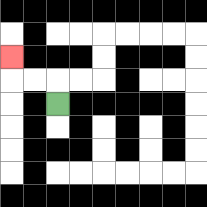{'start': '[2, 4]', 'end': '[0, 2]', 'path_directions': 'U,L,L,U', 'path_coordinates': '[[2, 4], [2, 3], [1, 3], [0, 3], [0, 2]]'}